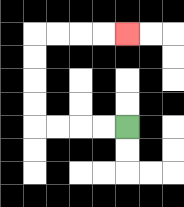{'start': '[5, 5]', 'end': '[5, 1]', 'path_directions': 'L,L,L,L,U,U,U,U,R,R,R,R', 'path_coordinates': '[[5, 5], [4, 5], [3, 5], [2, 5], [1, 5], [1, 4], [1, 3], [1, 2], [1, 1], [2, 1], [3, 1], [4, 1], [5, 1]]'}